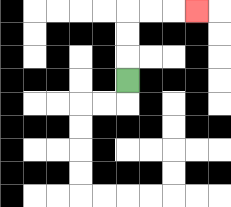{'start': '[5, 3]', 'end': '[8, 0]', 'path_directions': 'U,U,U,R,R,R', 'path_coordinates': '[[5, 3], [5, 2], [5, 1], [5, 0], [6, 0], [7, 0], [8, 0]]'}